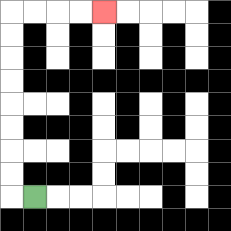{'start': '[1, 8]', 'end': '[4, 0]', 'path_directions': 'L,U,U,U,U,U,U,U,U,R,R,R,R', 'path_coordinates': '[[1, 8], [0, 8], [0, 7], [0, 6], [0, 5], [0, 4], [0, 3], [0, 2], [0, 1], [0, 0], [1, 0], [2, 0], [3, 0], [4, 0]]'}